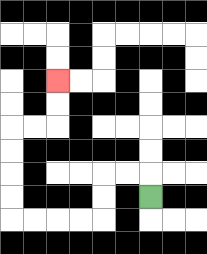{'start': '[6, 8]', 'end': '[2, 3]', 'path_directions': 'U,L,L,D,D,L,L,L,L,U,U,U,U,R,R,U,U', 'path_coordinates': '[[6, 8], [6, 7], [5, 7], [4, 7], [4, 8], [4, 9], [3, 9], [2, 9], [1, 9], [0, 9], [0, 8], [0, 7], [0, 6], [0, 5], [1, 5], [2, 5], [2, 4], [2, 3]]'}